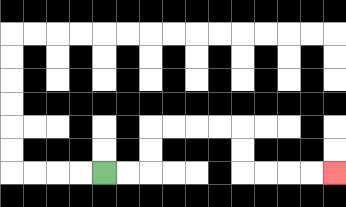{'start': '[4, 7]', 'end': '[14, 7]', 'path_directions': 'R,R,U,U,R,R,R,R,D,D,R,R,R,R', 'path_coordinates': '[[4, 7], [5, 7], [6, 7], [6, 6], [6, 5], [7, 5], [8, 5], [9, 5], [10, 5], [10, 6], [10, 7], [11, 7], [12, 7], [13, 7], [14, 7]]'}